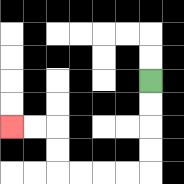{'start': '[6, 3]', 'end': '[0, 5]', 'path_directions': 'D,D,D,D,L,L,L,L,U,U,L,L', 'path_coordinates': '[[6, 3], [6, 4], [6, 5], [6, 6], [6, 7], [5, 7], [4, 7], [3, 7], [2, 7], [2, 6], [2, 5], [1, 5], [0, 5]]'}